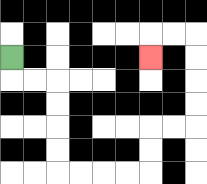{'start': '[0, 2]', 'end': '[6, 2]', 'path_directions': 'D,R,R,D,D,D,D,R,R,R,R,U,U,R,R,U,U,U,U,L,L,D', 'path_coordinates': '[[0, 2], [0, 3], [1, 3], [2, 3], [2, 4], [2, 5], [2, 6], [2, 7], [3, 7], [4, 7], [5, 7], [6, 7], [6, 6], [6, 5], [7, 5], [8, 5], [8, 4], [8, 3], [8, 2], [8, 1], [7, 1], [6, 1], [6, 2]]'}